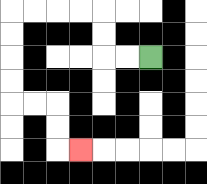{'start': '[6, 2]', 'end': '[3, 6]', 'path_directions': 'L,L,U,U,L,L,L,L,D,D,D,D,R,R,D,D,R', 'path_coordinates': '[[6, 2], [5, 2], [4, 2], [4, 1], [4, 0], [3, 0], [2, 0], [1, 0], [0, 0], [0, 1], [0, 2], [0, 3], [0, 4], [1, 4], [2, 4], [2, 5], [2, 6], [3, 6]]'}